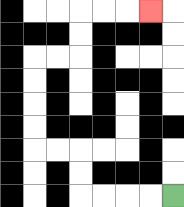{'start': '[7, 8]', 'end': '[6, 0]', 'path_directions': 'L,L,L,L,U,U,L,L,U,U,U,U,R,R,U,U,R,R,R', 'path_coordinates': '[[7, 8], [6, 8], [5, 8], [4, 8], [3, 8], [3, 7], [3, 6], [2, 6], [1, 6], [1, 5], [1, 4], [1, 3], [1, 2], [2, 2], [3, 2], [3, 1], [3, 0], [4, 0], [5, 0], [6, 0]]'}